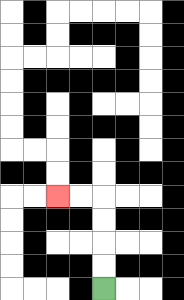{'start': '[4, 12]', 'end': '[2, 8]', 'path_directions': 'U,U,U,U,L,L', 'path_coordinates': '[[4, 12], [4, 11], [4, 10], [4, 9], [4, 8], [3, 8], [2, 8]]'}